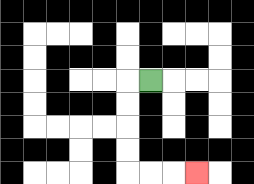{'start': '[6, 3]', 'end': '[8, 7]', 'path_directions': 'L,D,D,D,D,R,R,R', 'path_coordinates': '[[6, 3], [5, 3], [5, 4], [5, 5], [5, 6], [5, 7], [6, 7], [7, 7], [8, 7]]'}